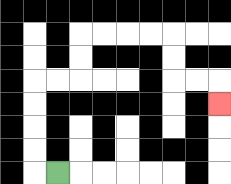{'start': '[2, 7]', 'end': '[9, 4]', 'path_directions': 'L,U,U,U,U,R,R,U,U,R,R,R,R,D,D,R,R,D', 'path_coordinates': '[[2, 7], [1, 7], [1, 6], [1, 5], [1, 4], [1, 3], [2, 3], [3, 3], [3, 2], [3, 1], [4, 1], [5, 1], [6, 1], [7, 1], [7, 2], [7, 3], [8, 3], [9, 3], [9, 4]]'}